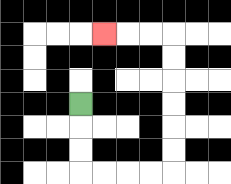{'start': '[3, 4]', 'end': '[4, 1]', 'path_directions': 'D,D,D,R,R,R,R,U,U,U,U,U,U,L,L,L', 'path_coordinates': '[[3, 4], [3, 5], [3, 6], [3, 7], [4, 7], [5, 7], [6, 7], [7, 7], [7, 6], [7, 5], [7, 4], [7, 3], [7, 2], [7, 1], [6, 1], [5, 1], [4, 1]]'}